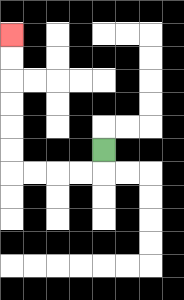{'start': '[4, 6]', 'end': '[0, 1]', 'path_directions': 'D,L,L,L,L,U,U,U,U,U,U', 'path_coordinates': '[[4, 6], [4, 7], [3, 7], [2, 7], [1, 7], [0, 7], [0, 6], [0, 5], [0, 4], [0, 3], [0, 2], [0, 1]]'}